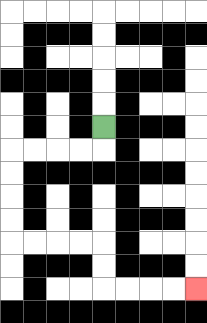{'start': '[4, 5]', 'end': '[8, 12]', 'path_directions': 'D,L,L,L,L,D,D,D,D,R,R,R,R,D,D,R,R,R,R', 'path_coordinates': '[[4, 5], [4, 6], [3, 6], [2, 6], [1, 6], [0, 6], [0, 7], [0, 8], [0, 9], [0, 10], [1, 10], [2, 10], [3, 10], [4, 10], [4, 11], [4, 12], [5, 12], [6, 12], [7, 12], [8, 12]]'}